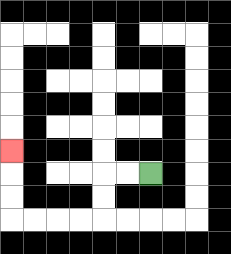{'start': '[6, 7]', 'end': '[0, 6]', 'path_directions': 'L,L,D,D,L,L,L,L,U,U,U', 'path_coordinates': '[[6, 7], [5, 7], [4, 7], [4, 8], [4, 9], [3, 9], [2, 9], [1, 9], [0, 9], [0, 8], [0, 7], [0, 6]]'}